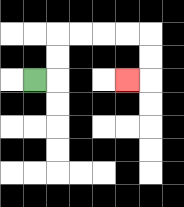{'start': '[1, 3]', 'end': '[5, 3]', 'path_directions': 'R,U,U,R,R,R,R,D,D,L', 'path_coordinates': '[[1, 3], [2, 3], [2, 2], [2, 1], [3, 1], [4, 1], [5, 1], [6, 1], [6, 2], [6, 3], [5, 3]]'}